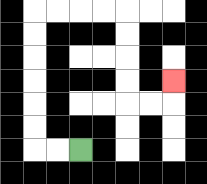{'start': '[3, 6]', 'end': '[7, 3]', 'path_directions': 'L,L,U,U,U,U,U,U,R,R,R,R,D,D,D,D,R,R,U', 'path_coordinates': '[[3, 6], [2, 6], [1, 6], [1, 5], [1, 4], [1, 3], [1, 2], [1, 1], [1, 0], [2, 0], [3, 0], [4, 0], [5, 0], [5, 1], [5, 2], [5, 3], [5, 4], [6, 4], [7, 4], [7, 3]]'}